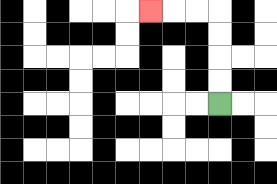{'start': '[9, 4]', 'end': '[6, 0]', 'path_directions': 'U,U,U,U,L,L,L', 'path_coordinates': '[[9, 4], [9, 3], [9, 2], [9, 1], [9, 0], [8, 0], [7, 0], [6, 0]]'}